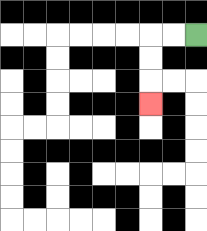{'start': '[8, 1]', 'end': '[6, 4]', 'path_directions': 'L,L,D,D,D', 'path_coordinates': '[[8, 1], [7, 1], [6, 1], [6, 2], [6, 3], [6, 4]]'}